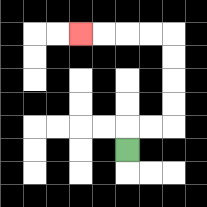{'start': '[5, 6]', 'end': '[3, 1]', 'path_directions': 'U,R,R,U,U,U,U,L,L,L,L', 'path_coordinates': '[[5, 6], [5, 5], [6, 5], [7, 5], [7, 4], [7, 3], [7, 2], [7, 1], [6, 1], [5, 1], [4, 1], [3, 1]]'}